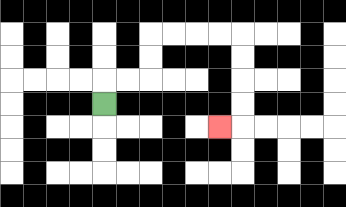{'start': '[4, 4]', 'end': '[9, 5]', 'path_directions': 'U,R,R,U,U,R,R,R,R,D,D,D,D,L', 'path_coordinates': '[[4, 4], [4, 3], [5, 3], [6, 3], [6, 2], [6, 1], [7, 1], [8, 1], [9, 1], [10, 1], [10, 2], [10, 3], [10, 4], [10, 5], [9, 5]]'}